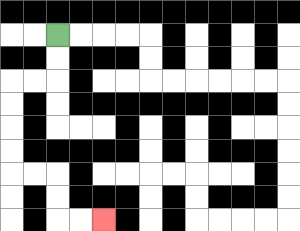{'start': '[2, 1]', 'end': '[4, 9]', 'path_directions': 'D,D,L,L,D,D,D,D,R,R,D,D,R,R', 'path_coordinates': '[[2, 1], [2, 2], [2, 3], [1, 3], [0, 3], [0, 4], [0, 5], [0, 6], [0, 7], [1, 7], [2, 7], [2, 8], [2, 9], [3, 9], [4, 9]]'}